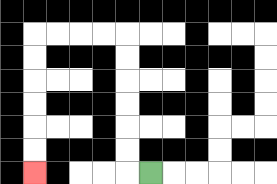{'start': '[6, 7]', 'end': '[1, 7]', 'path_directions': 'L,U,U,U,U,U,U,L,L,L,L,D,D,D,D,D,D', 'path_coordinates': '[[6, 7], [5, 7], [5, 6], [5, 5], [5, 4], [5, 3], [5, 2], [5, 1], [4, 1], [3, 1], [2, 1], [1, 1], [1, 2], [1, 3], [1, 4], [1, 5], [1, 6], [1, 7]]'}